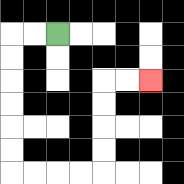{'start': '[2, 1]', 'end': '[6, 3]', 'path_directions': 'L,L,D,D,D,D,D,D,R,R,R,R,U,U,U,U,R,R', 'path_coordinates': '[[2, 1], [1, 1], [0, 1], [0, 2], [0, 3], [0, 4], [0, 5], [0, 6], [0, 7], [1, 7], [2, 7], [3, 7], [4, 7], [4, 6], [4, 5], [4, 4], [4, 3], [5, 3], [6, 3]]'}